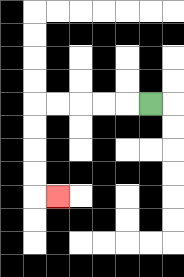{'start': '[6, 4]', 'end': '[2, 8]', 'path_directions': 'L,L,L,L,L,D,D,D,D,R', 'path_coordinates': '[[6, 4], [5, 4], [4, 4], [3, 4], [2, 4], [1, 4], [1, 5], [1, 6], [1, 7], [1, 8], [2, 8]]'}